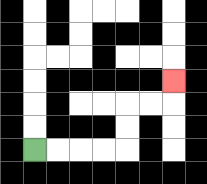{'start': '[1, 6]', 'end': '[7, 3]', 'path_directions': 'R,R,R,R,U,U,R,R,U', 'path_coordinates': '[[1, 6], [2, 6], [3, 6], [4, 6], [5, 6], [5, 5], [5, 4], [6, 4], [7, 4], [7, 3]]'}